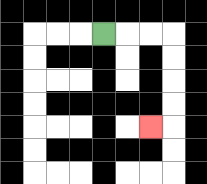{'start': '[4, 1]', 'end': '[6, 5]', 'path_directions': 'R,R,R,D,D,D,D,L', 'path_coordinates': '[[4, 1], [5, 1], [6, 1], [7, 1], [7, 2], [7, 3], [7, 4], [7, 5], [6, 5]]'}